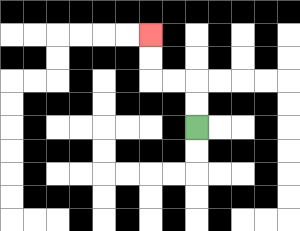{'start': '[8, 5]', 'end': '[6, 1]', 'path_directions': 'U,U,L,L,U,U', 'path_coordinates': '[[8, 5], [8, 4], [8, 3], [7, 3], [6, 3], [6, 2], [6, 1]]'}